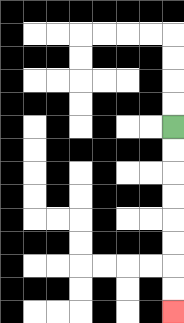{'start': '[7, 5]', 'end': '[7, 13]', 'path_directions': 'D,D,D,D,D,D,D,D', 'path_coordinates': '[[7, 5], [7, 6], [7, 7], [7, 8], [7, 9], [7, 10], [7, 11], [7, 12], [7, 13]]'}